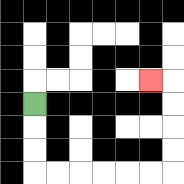{'start': '[1, 4]', 'end': '[6, 3]', 'path_directions': 'D,D,D,R,R,R,R,R,R,U,U,U,U,L', 'path_coordinates': '[[1, 4], [1, 5], [1, 6], [1, 7], [2, 7], [3, 7], [4, 7], [5, 7], [6, 7], [7, 7], [7, 6], [7, 5], [7, 4], [7, 3], [6, 3]]'}